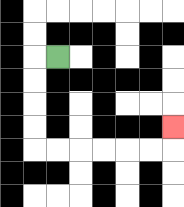{'start': '[2, 2]', 'end': '[7, 5]', 'path_directions': 'L,D,D,D,D,R,R,R,R,R,R,U', 'path_coordinates': '[[2, 2], [1, 2], [1, 3], [1, 4], [1, 5], [1, 6], [2, 6], [3, 6], [4, 6], [5, 6], [6, 6], [7, 6], [7, 5]]'}